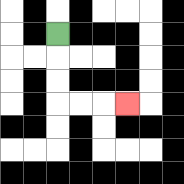{'start': '[2, 1]', 'end': '[5, 4]', 'path_directions': 'D,D,D,R,R,R', 'path_coordinates': '[[2, 1], [2, 2], [2, 3], [2, 4], [3, 4], [4, 4], [5, 4]]'}